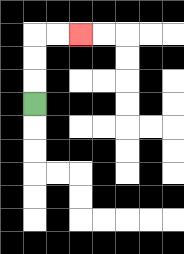{'start': '[1, 4]', 'end': '[3, 1]', 'path_directions': 'U,U,U,R,R', 'path_coordinates': '[[1, 4], [1, 3], [1, 2], [1, 1], [2, 1], [3, 1]]'}